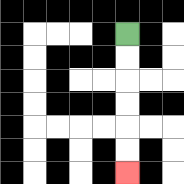{'start': '[5, 1]', 'end': '[5, 7]', 'path_directions': 'D,D,D,D,D,D', 'path_coordinates': '[[5, 1], [5, 2], [5, 3], [5, 4], [5, 5], [5, 6], [5, 7]]'}